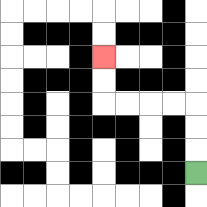{'start': '[8, 7]', 'end': '[4, 2]', 'path_directions': 'U,U,U,L,L,L,L,U,U', 'path_coordinates': '[[8, 7], [8, 6], [8, 5], [8, 4], [7, 4], [6, 4], [5, 4], [4, 4], [4, 3], [4, 2]]'}